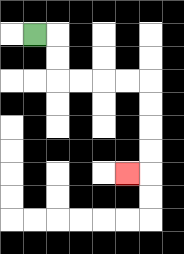{'start': '[1, 1]', 'end': '[5, 7]', 'path_directions': 'R,D,D,R,R,R,R,D,D,D,D,L', 'path_coordinates': '[[1, 1], [2, 1], [2, 2], [2, 3], [3, 3], [4, 3], [5, 3], [6, 3], [6, 4], [6, 5], [6, 6], [6, 7], [5, 7]]'}